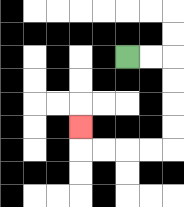{'start': '[5, 2]', 'end': '[3, 5]', 'path_directions': 'R,R,D,D,D,D,L,L,L,L,U', 'path_coordinates': '[[5, 2], [6, 2], [7, 2], [7, 3], [7, 4], [7, 5], [7, 6], [6, 6], [5, 6], [4, 6], [3, 6], [3, 5]]'}